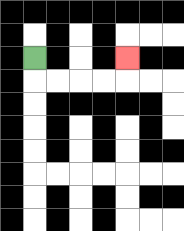{'start': '[1, 2]', 'end': '[5, 2]', 'path_directions': 'D,R,R,R,R,U', 'path_coordinates': '[[1, 2], [1, 3], [2, 3], [3, 3], [4, 3], [5, 3], [5, 2]]'}